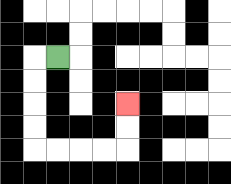{'start': '[2, 2]', 'end': '[5, 4]', 'path_directions': 'L,D,D,D,D,R,R,R,R,U,U', 'path_coordinates': '[[2, 2], [1, 2], [1, 3], [1, 4], [1, 5], [1, 6], [2, 6], [3, 6], [4, 6], [5, 6], [5, 5], [5, 4]]'}